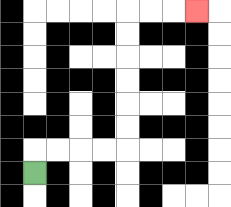{'start': '[1, 7]', 'end': '[8, 0]', 'path_directions': 'U,R,R,R,R,U,U,U,U,U,U,R,R,R', 'path_coordinates': '[[1, 7], [1, 6], [2, 6], [3, 6], [4, 6], [5, 6], [5, 5], [5, 4], [5, 3], [5, 2], [5, 1], [5, 0], [6, 0], [7, 0], [8, 0]]'}